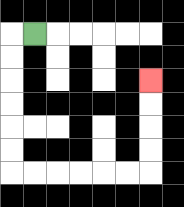{'start': '[1, 1]', 'end': '[6, 3]', 'path_directions': 'L,D,D,D,D,D,D,R,R,R,R,R,R,U,U,U,U', 'path_coordinates': '[[1, 1], [0, 1], [0, 2], [0, 3], [0, 4], [0, 5], [0, 6], [0, 7], [1, 7], [2, 7], [3, 7], [4, 7], [5, 7], [6, 7], [6, 6], [6, 5], [6, 4], [6, 3]]'}